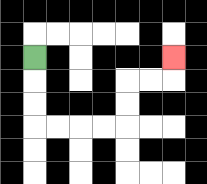{'start': '[1, 2]', 'end': '[7, 2]', 'path_directions': 'D,D,D,R,R,R,R,U,U,R,R,U', 'path_coordinates': '[[1, 2], [1, 3], [1, 4], [1, 5], [2, 5], [3, 5], [4, 5], [5, 5], [5, 4], [5, 3], [6, 3], [7, 3], [7, 2]]'}